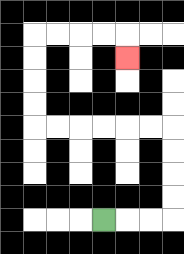{'start': '[4, 9]', 'end': '[5, 2]', 'path_directions': 'R,R,R,U,U,U,U,L,L,L,L,L,L,U,U,U,U,R,R,R,R,D', 'path_coordinates': '[[4, 9], [5, 9], [6, 9], [7, 9], [7, 8], [7, 7], [7, 6], [7, 5], [6, 5], [5, 5], [4, 5], [3, 5], [2, 5], [1, 5], [1, 4], [1, 3], [1, 2], [1, 1], [2, 1], [3, 1], [4, 1], [5, 1], [5, 2]]'}